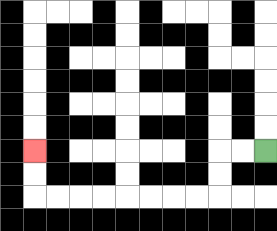{'start': '[11, 6]', 'end': '[1, 6]', 'path_directions': 'L,L,D,D,L,L,L,L,L,L,L,L,U,U', 'path_coordinates': '[[11, 6], [10, 6], [9, 6], [9, 7], [9, 8], [8, 8], [7, 8], [6, 8], [5, 8], [4, 8], [3, 8], [2, 8], [1, 8], [1, 7], [1, 6]]'}